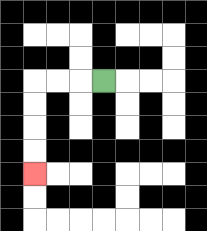{'start': '[4, 3]', 'end': '[1, 7]', 'path_directions': 'L,L,L,D,D,D,D', 'path_coordinates': '[[4, 3], [3, 3], [2, 3], [1, 3], [1, 4], [1, 5], [1, 6], [1, 7]]'}